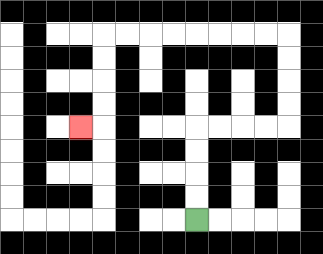{'start': '[8, 9]', 'end': '[3, 5]', 'path_directions': 'U,U,U,U,R,R,R,R,U,U,U,U,L,L,L,L,L,L,L,L,D,D,D,D,L', 'path_coordinates': '[[8, 9], [8, 8], [8, 7], [8, 6], [8, 5], [9, 5], [10, 5], [11, 5], [12, 5], [12, 4], [12, 3], [12, 2], [12, 1], [11, 1], [10, 1], [9, 1], [8, 1], [7, 1], [6, 1], [5, 1], [4, 1], [4, 2], [4, 3], [4, 4], [4, 5], [3, 5]]'}